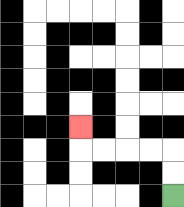{'start': '[7, 8]', 'end': '[3, 5]', 'path_directions': 'U,U,L,L,L,L,U', 'path_coordinates': '[[7, 8], [7, 7], [7, 6], [6, 6], [5, 6], [4, 6], [3, 6], [3, 5]]'}